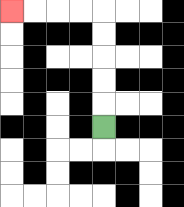{'start': '[4, 5]', 'end': '[0, 0]', 'path_directions': 'U,U,U,U,U,L,L,L,L', 'path_coordinates': '[[4, 5], [4, 4], [4, 3], [4, 2], [4, 1], [4, 0], [3, 0], [2, 0], [1, 0], [0, 0]]'}